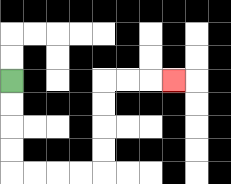{'start': '[0, 3]', 'end': '[7, 3]', 'path_directions': 'D,D,D,D,R,R,R,R,U,U,U,U,R,R,R', 'path_coordinates': '[[0, 3], [0, 4], [0, 5], [0, 6], [0, 7], [1, 7], [2, 7], [3, 7], [4, 7], [4, 6], [4, 5], [4, 4], [4, 3], [5, 3], [6, 3], [7, 3]]'}